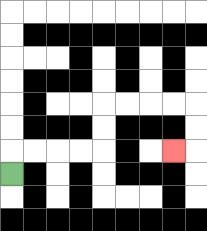{'start': '[0, 7]', 'end': '[7, 6]', 'path_directions': 'U,R,R,R,R,U,U,R,R,R,R,D,D,L', 'path_coordinates': '[[0, 7], [0, 6], [1, 6], [2, 6], [3, 6], [4, 6], [4, 5], [4, 4], [5, 4], [6, 4], [7, 4], [8, 4], [8, 5], [8, 6], [7, 6]]'}